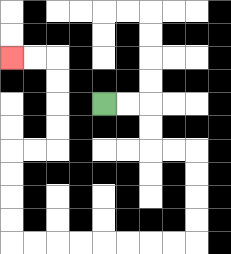{'start': '[4, 4]', 'end': '[0, 2]', 'path_directions': 'R,R,D,D,R,R,D,D,D,D,L,L,L,L,L,L,L,L,U,U,U,U,R,R,U,U,U,U,L,L', 'path_coordinates': '[[4, 4], [5, 4], [6, 4], [6, 5], [6, 6], [7, 6], [8, 6], [8, 7], [8, 8], [8, 9], [8, 10], [7, 10], [6, 10], [5, 10], [4, 10], [3, 10], [2, 10], [1, 10], [0, 10], [0, 9], [0, 8], [0, 7], [0, 6], [1, 6], [2, 6], [2, 5], [2, 4], [2, 3], [2, 2], [1, 2], [0, 2]]'}